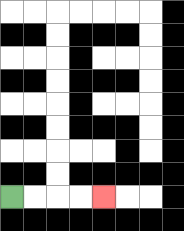{'start': '[0, 8]', 'end': '[4, 8]', 'path_directions': 'R,R,R,R', 'path_coordinates': '[[0, 8], [1, 8], [2, 8], [3, 8], [4, 8]]'}